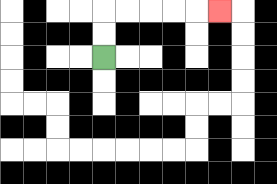{'start': '[4, 2]', 'end': '[9, 0]', 'path_directions': 'U,U,R,R,R,R,R', 'path_coordinates': '[[4, 2], [4, 1], [4, 0], [5, 0], [6, 0], [7, 0], [8, 0], [9, 0]]'}